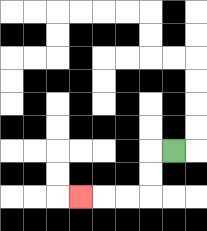{'start': '[7, 6]', 'end': '[3, 8]', 'path_directions': 'L,D,D,L,L,L', 'path_coordinates': '[[7, 6], [6, 6], [6, 7], [6, 8], [5, 8], [4, 8], [3, 8]]'}